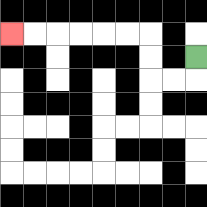{'start': '[8, 2]', 'end': '[0, 1]', 'path_directions': 'D,L,L,U,U,L,L,L,L,L,L', 'path_coordinates': '[[8, 2], [8, 3], [7, 3], [6, 3], [6, 2], [6, 1], [5, 1], [4, 1], [3, 1], [2, 1], [1, 1], [0, 1]]'}